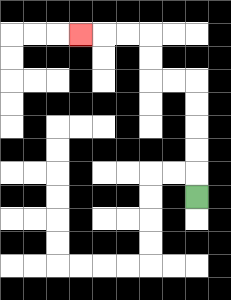{'start': '[8, 8]', 'end': '[3, 1]', 'path_directions': 'U,U,U,U,U,L,L,U,U,L,L,L', 'path_coordinates': '[[8, 8], [8, 7], [8, 6], [8, 5], [8, 4], [8, 3], [7, 3], [6, 3], [6, 2], [6, 1], [5, 1], [4, 1], [3, 1]]'}